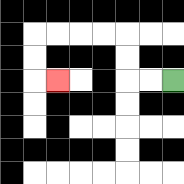{'start': '[7, 3]', 'end': '[2, 3]', 'path_directions': 'L,L,U,U,L,L,L,L,D,D,R', 'path_coordinates': '[[7, 3], [6, 3], [5, 3], [5, 2], [5, 1], [4, 1], [3, 1], [2, 1], [1, 1], [1, 2], [1, 3], [2, 3]]'}